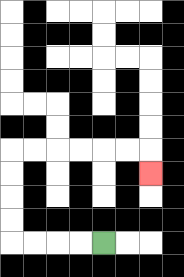{'start': '[4, 10]', 'end': '[6, 7]', 'path_directions': 'L,L,L,L,U,U,U,U,R,R,R,R,R,R,D', 'path_coordinates': '[[4, 10], [3, 10], [2, 10], [1, 10], [0, 10], [0, 9], [0, 8], [0, 7], [0, 6], [1, 6], [2, 6], [3, 6], [4, 6], [5, 6], [6, 6], [6, 7]]'}